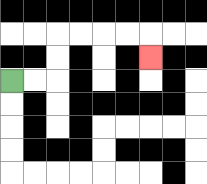{'start': '[0, 3]', 'end': '[6, 2]', 'path_directions': 'R,R,U,U,R,R,R,R,D', 'path_coordinates': '[[0, 3], [1, 3], [2, 3], [2, 2], [2, 1], [3, 1], [4, 1], [5, 1], [6, 1], [6, 2]]'}